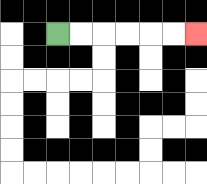{'start': '[2, 1]', 'end': '[8, 1]', 'path_directions': 'R,R,R,R,R,R', 'path_coordinates': '[[2, 1], [3, 1], [4, 1], [5, 1], [6, 1], [7, 1], [8, 1]]'}